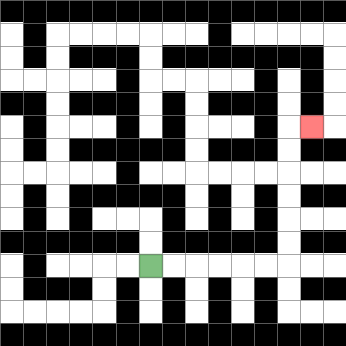{'start': '[6, 11]', 'end': '[13, 5]', 'path_directions': 'R,R,R,R,R,R,U,U,U,U,U,U,R', 'path_coordinates': '[[6, 11], [7, 11], [8, 11], [9, 11], [10, 11], [11, 11], [12, 11], [12, 10], [12, 9], [12, 8], [12, 7], [12, 6], [12, 5], [13, 5]]'}